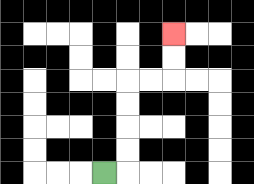{'start': '[4, 7]', 'end': '[7, 1]', 'path_directions': 'R,U,U,U,U,R,R,U,U', 'path_coordinates': '[[4, 7], [5, 7], [5, 6], [5, 5], [5, 4], [5, 3], [6, 3], [7, 3], [7, 2], [7, 1]]'}